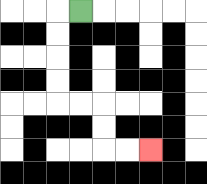{'start': '[3, 0]', 'end': '[6, 6]', 'path_directions': 'L,D,D,D,D,R,R,D,D,R,R', 'path_coordinates': '[[3, 0], [2, 0], [2, 1], [2, 2], [2, 3], [2, 4], [3, 4], [4, 4], [4, 5], [4, 6], [5, 6], [6, 6]]'}